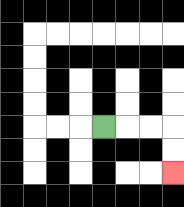{'start': '[4, 5]', 'end': '[7, 7]', 'path_directions': 'R,R,R,D,D', 'path_coordinates': '[[4, 5], [5, 5], [6, 5], [7, 5], [7, 6], [7, 7]]'}